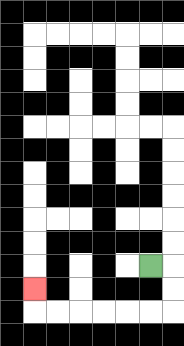{'start': '[6, 11]', 'end': '[1, 12]', 'path_directions': 'R,D,D,L,L,L,L,L,L,U', 'path_coordinates': '[[6, 11], [7, 11], [7, 12], [7, 13], [6, 13], [5, 13], [4, 13], [3, 13], [2, 13], [1, 13], [1, 12]]'}